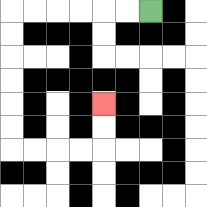{'start': '[6, 0]', 'end': '[4, 4]', 'path_directions': 'L,L,L,L,L,L,D,D,D,D,D,D,R,R,R,R,U,U', 'path_coordinates': '[[6, 0], [5, 0], [4, 0], [3, 0], [2, 0], [1, 0], [0, 0], [0, 1], [0, 2], [0, 3], [0, 4], [0, 5], [0, 6], [1, 6], [2, 6], [3, 6], [4, 6], [4, 5], [4, 4]]'}